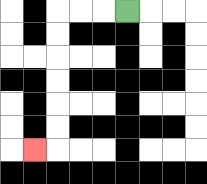{'start': '[5, 0]', 'end': '[1, 6]', 'path_directions': 'L,L,L,D,D,D,D,D,D,L', 'path_coordinates': '[[5, 0], [4, 0], [3, 0], [2, 0], [2, 1], [2, 2], [2, 3], [2, 4], [2, 5], [2, 6], [1, 6]]'}